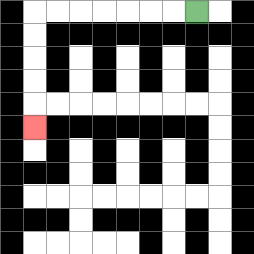{'start': '[8, 0]', 'end': '[1, 5]', 'path_directions': 'L,L,L,L,L,L,L,D,D,D,D,D', 'path_coordinates': '[[8, 0], [7, 0], [6, 0], [5, 0], [4, 0], [3, 0], [2, 0], [1, 0], [1, 1], [1, 2], [1, 3], [1, 4], [1, 5]]'}